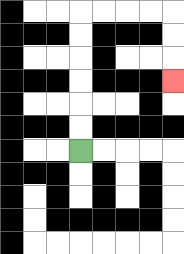{'start': '[3, 6]', 'end': '[7, 3]', 'path_directions': 'U,U,U,U,U,U,R,R,R,R,D,D,D', 'path_coordinates': '[[3, 6], [3, 5], [3, 4], [3, 3], [3, 2], [3, 1], [3, 0], [4, 0], [5, 0], [6, 0], [7, 0], [7, 1], [7, 2], [7, 3]]'}